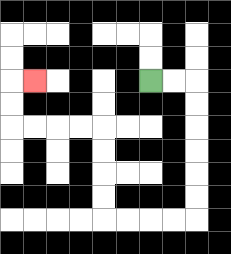{'start': '[6, 3]', 'end': '[1, 3]', 'path_directions': 'R,R,D,D,D,D,D,D,L,L,L,L,U,U,U,U,L,L,L,L,U,U,R', 'path_coordinates': '[[6, 3], [7, 3], [8, 3], [8, 4], [8, 5], [8, 6], [8, 7], [8, 8], [8, 9], [7, 9], [6, 9], [5, 9], [4, 9], [4, 8], [4, 7], [4, 6], [4, 5], [3, 5], [2, 5], [1, 5], [0, 5], [0, 4], [0, 3], [1, 3]]'}